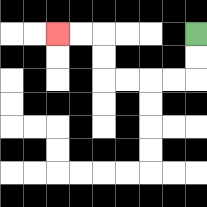{'start': '[8, 1]', 'end': '[2, 1]', 'path_directions': 'D,D,L,L,L,L,U,U,L,L', 'path_coordinates': '[[8, 1], [8, 2], [8, 3], [7, 3], [6, 3], [5, 3], [4, 3], [4, 2], [4, 1], [3, 1], [2, 1]]'}